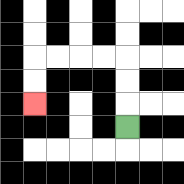{'start': '[5, 5]', 'end': '[1, 4]', 'path_directions': 'U,U,U,L,L,L,L,D,D', 'path_coordinates': '[[5, 5], [5, 4], [5, 3], [5, 2], [4, 2], [3, 2], [2, 2], [1, 2], [1, 3], [1, 4]]'}